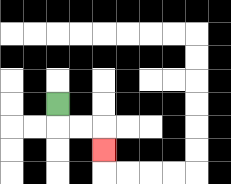{'start': '[2, 4]', 'end': '[4, 6]', 'path_directions': 'D,R,R,D', 'path_coordinates': '[[2, 4], [2, 5], [3, 5], [4, 5], [4, 6]]'}